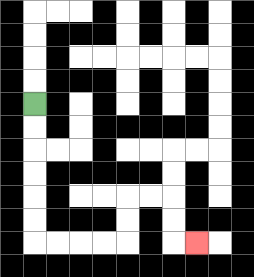{'start': '[1, 4]', 'end': '[8, 10]', 'path_directions': 'D,D,D,D,D,D,R,R,R,R,U,U,R,R,D,D,R', 'path_coordinates': '[[1, 4], [1, 5], [1, 6], [1, 7], [1, 8], [1, 9], [1, 10], [2, 10], [3, 10], [4, 10], [5, 10], [5, 9], [5, 8], [6, 8], [7, 8], [7, 9], [7, 10], [8, 10]]'}